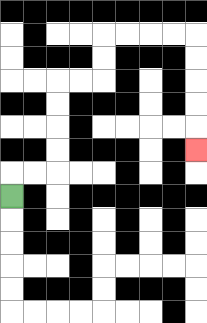{'start': '[0, 8]', 'end': '[8, 6]', 'path_directions': 'U,R,R,U,U,U,U,R,R,U,U,R,R,R,R,D,D,D,D,D', 'path_coordinates': '[[0, 8], [0, 7], [1, 7], [2, 7], [2, 6], [2, 5], [2, 4], [2, 3], [3, 3], [4, 3], [4, 2], [4, 1], [5, 1], [6, 1], [7, 1], [8, 1], [8, 2], [8, 3], [8, 4], [8, 5], [8, 6]]'}